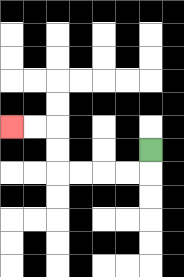{'start': '[6, 6]', 'end': '[0, 5]', 'path_directions': 'D,L,L,L,L,U,U,L,L', 'path_coordinates': '[[6, 6], [6, 7], [5, 7], [4, 7], [3, 7], [2, 7], [2, 6], [2, 5], [1, 5], [0, 5]]'}